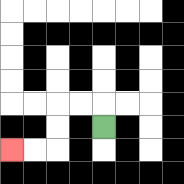{'start': '[4, 5]', 'end': '[0, 6]', 'path_directions': 'U,L,L,D,D,L,L', 'path_coordinates': '[[4, 5], [4, 4], [3, 4], [2, 4], [2, 5], [2, 6], [1, 6], [0, 6]]'}